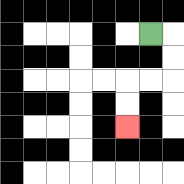{'start': '[6, 1]', 'end': '[5, 5]', 'path_directions': 'R,D,D,L,L,D,D', 'path_coordinates': '[[6, 1], [7, 1], [7, 2], [7, 3], [6, 3], [5, 3], [5, 4], [5, 5]]'}